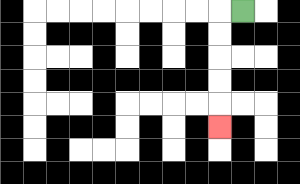{'start': '[10, 0]', 'end': '[9, 5]', 'path_directions': 'L,D,D,D,D,D', 'path_coordinates': '[[10, 0], [9, 0], [9, 1], [9, 2], [9, 3], [9, 4], [9, 5]]'}